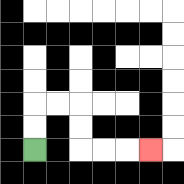{'start': '[1, 6]', 'end': '[6, 6]', 'path_directions': 'U,U,R,R,D,D,R,R,R', 'path_coordinates': '[[1, 6], [1, 5], [1, 4], [2, 4], [3, 4], [3, 5], [3, 6], [4, 6], [5, 6], [6, 6]]'}